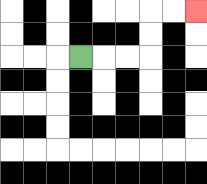{'start': '[3, 2]', 'end': '[8, 0]', 'path_directions': 'R,R,R,U,U,R,R', 'path_coordinates': '[[3, 2], [4, 2], [5, 2], [6, 2], [6, 1], [6, 0], [7, 0], [8, 0]]'}